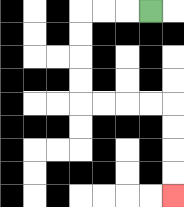{'start': '[6, 0]', 'end': '[7, 8]', 'path_directions': 'L,L,L,D,D,D,D,R,R,R,R,D,D,D,D', 'path_coordinates': '[[6, 0], [5, 0], [4, 0], [3, 0], [3, 1], [3, 2], [3, 3], [3, 4], [4, 4], [5, 4], [6, 4], [7, 4], [7, 5], [7, 6], [7, 7], [7, 8]]'}